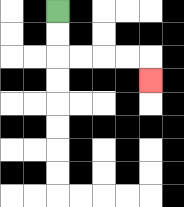{'start': '[2, 0]', 'end': '[6, 3]', 'path_directions': 'D,D,R,R,R,R,D', 'path_coordinates': '[[2, 0], [2, 1], [2, 2], [3, 2], [4, 2], [5, 2], [6, 2], [6, 3]]'}